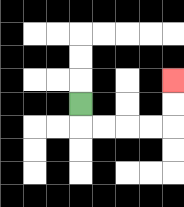{'start': '[3, 4]', 'end': '[7, 3]', 'path_directions': 'D,R,R,R,R,U,U', 'path_coordinates': '[[3, 4], [3, 5], [4, 5], [5, 5], [6, 5], [7, 5], [7, 4], [7, 3]]'}